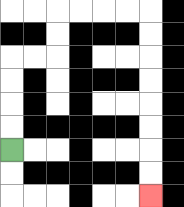{'start': '[0, 6]', 'end': '[6, 8]', 'path_directions': 'U,U,U,U,R,R,U,U,R,R,R,R,D,D,D,D,D,D,D,D', 'path_coordinates': '[[0, 6], [0, 5], [0, 4], [0, 3], [0, 2], [1, 2], [2, 2], [2, 1], [2, 0], [3, 0], [4, 0], [5, 0], [6, 0], [6, 1], [6, 2], [6, 3], [6, 4], [6, 5], [6, 6], [6, 7], [6, 8]]'}